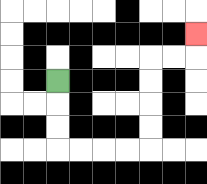{'start': '[2, 3]', 'end': '[8, 1]', 'path_directions': 'D,D,D,R,R,R,R,U,U,U,U,R,R,U', 'path_coordinates': '[[2, 3], [2, 4], [2, 5], [2, 6], [3, 6], [4, 6], [5, 6], [6, 6], [6, 5], [6, 4], [6, 3], [6, 2], [7, 2], [8, 2], [8, 1]]'}